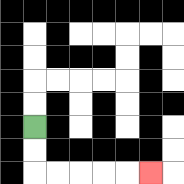{'start': '[1, 5]', 'end': '[6, 7]', 'path_directions': 'D,D,R,R,R,R,R', 'path_coordinates': '[[1, 5], [1, 6], [1, 7], [2, 7], [3, 7], [4, 7], [5, 7], [6, 7]]'}